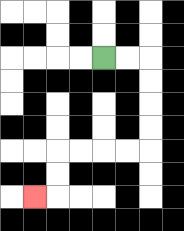{'start': '[4, 2]', 'end': '[1, 8]', 'path_directions': 'R,R,D,D,D,D,L,L,L,L,D,D,L', 'path_coordinates': '[[4, 2], [5, 2], [6, 2], [6, 3], [6, 4], [6, 5], [6, 6], [5, 6], [4, 6], [3, 6], [2, 6], [2, 7], [2, 8], [1, 8]]'}